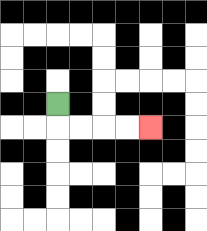{'start': '[2, 4]', 'end': '[6, 5]', 'path_directions': 'D,R,R,R,R', 'path_coordinates': '[[2, 4], [2, 5], [3, 5], [4, 5], [5, 5], [6, 5]]'}